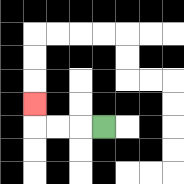{'start': '[4, 5]', 'end': '[1, 4]', 'path_directions': 'L,L,L,U', 'path_coordinates': '[[4, 5], [3, 5], [2, 5], [1, 5], [1, 4]]'}